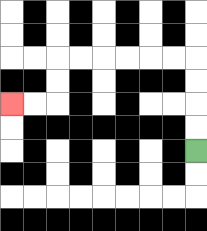{'start': '[8, 6]', 'end': '[0, 4]', 'path_directions': 'U,U,U,U,L,L,L,L,L,L,D,D,L,L', 'path_coordinates': '[[8, 6], [8, 5], [8, 4], [8, 3], [8, 2], [7, 2], [6, 2], [5, 2], [4, 2], [3, 2], [2, 2], [2, 3], [2, 4], [1, 4], [0, 4]]'}